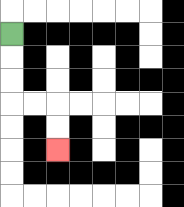{'start': '[0, 1]', 'end': '[2, 6]', 'path_directions': 'D,D,D,R,R,D,D', 'path_coordinates': '[[0, 1], [0, 2], [0, 3], [0, 4], [1, 4], [2, 4], [2, 5], [2, 6]]'}